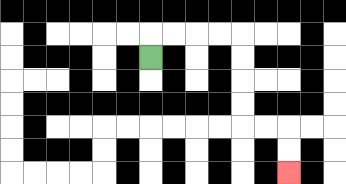{'start': '[6, 2]', 'end': '[12, 7]', 'path_directions': 'U,R,R,R,R,D,D,D,D,R,R,D,D', 'path_coordinates': '[[6, 2], [6, 1], [7, 1], [8, 1], [9, 1], [10, 1], [10, 2], [10, 3], [10, 4], [10, 5], [11, 5], [12, 5], [12, 6], [12, 7]]'}